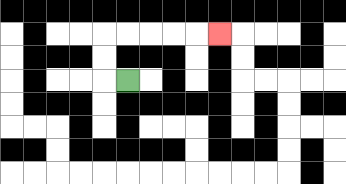{'start': '[5, 3]', 'end': '[9, 1]', 'path_directions': 'L,U,U,R,R,R,R,R', 'path_coordinates': '[[5, 3], [4, 3], [4, 2], [4, 1], [5, 1], [6, 1], [7, 1], [8, 1], [9, 1]]'}